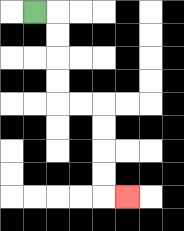{'start': '[1, 0]', 'end': '[5, 8]', 'path_directions': 'R,D,D,D,D,R,R,D,D,D,D,R', 'path_coordinates': '[[1, 0], [2, 0], [2, 1], [2, 2], [2, 3], [2, 4], [3, 4], [4, 4], [4, 5], [4, 6], [4, 7], [4, 8], [5, 8]]'}